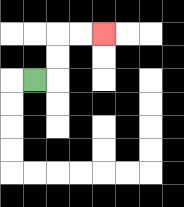{'start': '[1, 3]', 'end': '[4, 1]', 'path_directions': 'R,U,U,R,R', 'path_coordinates': '[[1, 3], [2, 3], [2, 2], [2, 1], [3, 1], [4, 1]]'}